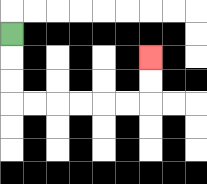{'start': '[0, 1]', 'end': '[6, 2]', 'path_directions': 'D,D,D,R,R,R,R,R,R,U,U', 'path_coordinates': '[[0, 1], [0, 2], [0, 3], [0, 4], [1, 4], [2, 4], [3, 4], [4, 4], [5, 4], [6, 4], [6, 3], [6, 2]]'}